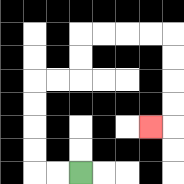{'start': '[3, 7]', 'end': '[6, 5]', 'path_directions': 'L,L,U,U,U,U,R,R,U,U,R,R,R,R,D,D,D,D,L', 'path_coordinates': '[[3, 7], [2, 7], [1, 7], [1, 6], [1, 5], [1, 4], [1, 3], [2, 3], [3, 3], [3, 2], [3, 1], [4, 1], [5, 1], [6, 1], [7, 1], [7, 2], [7, 3], [7, 4], [7, 5], [6, 5]]'}